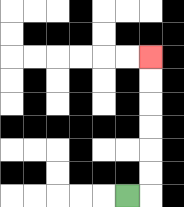{'start': '[5, 8]', 'end': '[6, 2]', 'path_directions': 'R,U,U,U,U,U,U', 'path_coordinates': '[[5, 8], [6, 8], [6, 7], [6, 6], [6, 5], [6, 4], [6, 3], [6, 2]]'}